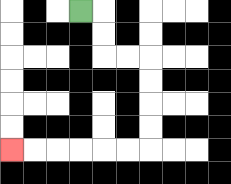{'start': '[3, 0]', 'end': '[0, 6]', 'path_directions': 'R,D,D,R,R,D,D,D,D,L,L,L,L,L,L', 'path_coordinates': '[[3, 0], [4, 0], [4, 1], [4, 2], [5, 2], [6, 2], [6, 3], [6, 4], [6, 5], [6, 6], [5, 6], [4, 6], [3, 6], [2, 6], [1, 6], [0, 6]]'}